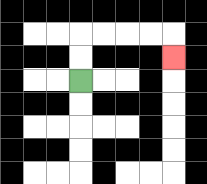{'start': '[3, 3]', 'end': '[7, 2]', 'path_directions': 'U,U,R,R,R,R,D', 'path_coordinates': '[[3, 3], [3, 2], [3, 1], [4, 1], [5, 1], [6, 1], [7, 1], [7, 2]]'}